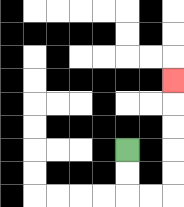{'start': '[5, 6]', 'end': '[7, 3]', 'path_directions': 'D,D,R,R,U,U,U,U,U', 'path_coordinates': '[[5, 6], [5, 7], [5, 8], [6, 8], [7, 8], [7, 7], [7, 6], [7, 5], [7, 4], [7, 3]]'}